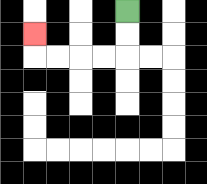{'start': '[5, 0]', 'end': '[1, 1]', 'path_directions': 'D,D,L,L,L,L,U', 'path_coordinates': '[[5, 0], [5, 1], [5, 2], [4, 2], [3, 2], [2, 2], [1, 2], [1, 1]]'}